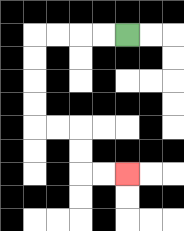{'start': '[5, 1]', 'end': '[5, 7]', 'path_directions': 'L,L,L,L,D,D,D,D,R,R,D,D,R,R', 'path_coordinates': '[[5, 1], [4, 1], [3, 1], [2, 1], [1, 1], [1, 2], [1, 3], [1, 4], [1, 5], [2, 5], [3, 5], [3, 6], [3, 7], [4, 7], [5, 7]]'}